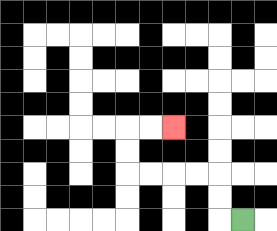{'start': '[10, 9]', 'end': '[7, 5]', 'path_directions': 'L,U,U,L,L,L,L,U,U,R,R', 'path_coordinates': '[[10, 9], [9, 9], [9, 8], [9, 7], [8, 7], [7, 7], [6, 7], [5, 7], [5, 6], [5, 5], [6, 5], [7, 5]]'}